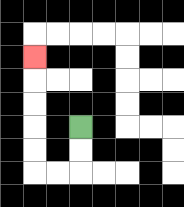{'start': '[3, 5]', 'end': '[1, 2]', 'path_directions': 'D,D,L,L,U,U,U,U,U', 'path_coordinates': '[[3, 5], [3, 6], [3, 7], [2, 7], [1, 7], [1, 6], [1, 5], [1, 4], [1, 3], [1, 2]]'}